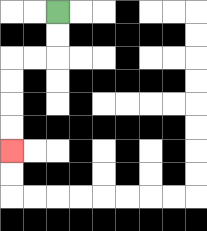{'start': '[2, 0]', 'end': '[0, 6]', 'path_directions': 'D,D,L,L,D,D,D,D', 'path_coordinates': '[[2, 0], [2, 1], [2, 2], [1, 2], [0, 2], [0, 3], [0, 4], [0, 5], [0, 6]]'}